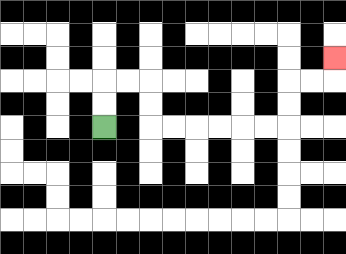{'start': '[4, 5]', 'end': '[14, 2]', 'path_directions': 'U,U,R,R,D,D,R,R,R,R,R,R,U,U,R,R,U', 'path_coordinates': '[[4, 5], [4, 4], [4, 3], [5, 3], [6, 3], [6, 4], [6, 5], [7, 5], [8, 5], [9, 5], [10, 5], [11, 5], [12, 5], [12, 4], [12, 3], [13, 3], [14, 3], [14, 2]]'}